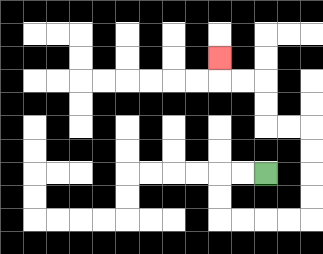{'start': '[11, 7]', 'end': '[9, 2]', 'path_directions': 'L,L,D,D,R,R,R,R,U,U,U,U,L,L,U,U,L,L,U', 'path_coordinates': '[[11, 7], [10, 7], [9, 7], [9, 8], [9, 9], [10, 9], [11, 9], [12, 9], [13, 9], [13, 8], [13, 7], [13, 6], [13, 5], [12, 5], [11, 5], [11, 4], [11, 3], [10, 3], [9, 3], [9, 2]]'}